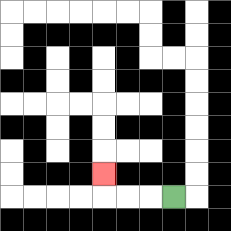{'start': '[7, 8]', 'end': '[4, 7]', 'path_directions': 'L,L,L,U', 'path_coordinates': '[[7, 8], [6, 8], [5, 8], [4, 8], [4, 7]]'}